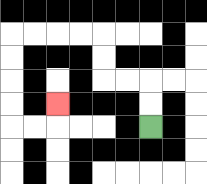{'start': '[6, 5]', 'end': '[2, 4]', 'path_directions': 'U,U,L,L,U,U,L,L,L,L,D,D,D,D,R,R,U', 'path_coordinates': '[[6, 5], [6, 4], [6, 3], [5, 3], [4, 3], [4, 2], [4, 1], [3, 1], [2, 1], [1, 1], [0, 1], [0, 2], [0, 3], [0, 4], [0, 5], [1, 5], [2, 5], [2, 4]]'}